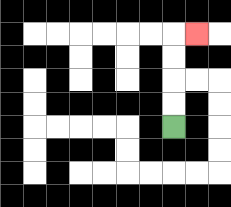{'start': '[7, 5]', 'end': '[8, 1]', 'path_directions': 'U,U,U,U,R', 'path_coordinates': '[[7, 5], [7, 4], [7, 3], [7, 2], [7, 1], [8, 1]]'}